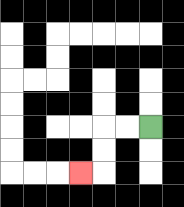{'start': '[6, 5]', 'end': '[3, 7]', 'path_directions': 'L,L,D,D,L', 'path_coordinates': '[[6, 5], [5, 5], [4, 5], [4, 6], [4, 7], [3, 7]]'}